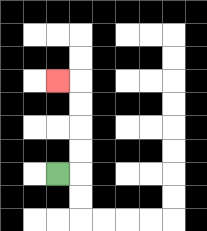{'start': '[2, 7]', 'end': '[2, 3]', 'path_directions': 'R,U,U,U,U,L', 'path_coordinates': '[[2, 7], [3, 7], [3, 6], [3, 5], [3, 4], [3, 3], [2, 3]]'}